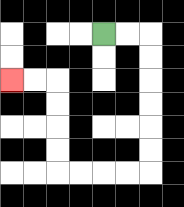{'start': '[4, 1]', 'end': '[0, 3]', 'path_directions': 'R,R,D,D,D,D,D,D,L,L,L,L,U,U,U,U,L,L', 'path_coordinates': '[[4, 1], [5, 1], [6, 1], [6, 2], [6, 3], [6, 4], [6, 5], [6, 6], [6, 7], [5, 7], [4, 7], [3, 7], [2, 7], [2, 6], [2, 5], [2, 4], [2, 3], [1, 3], [0, 3]]'}